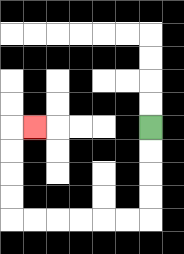{'start': '[6, 5]', 'end': '[1, 5]', 'path_directions': 'D,D,D,D,L,L,L,L,L,L,U,U,U,U,R', 'path_coordinates': '[[6, 5], [6, 6], [6, 7], [6, 8], [6, 9], [5, 9], [4, 9], [3, 9], [2, 9], [1, 9], [0, 9], [0, 8], [0, 7], [0, 6], [0, 5], [1, 5]]'}